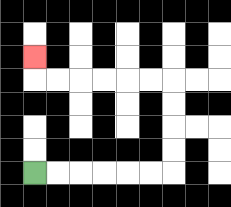{'start': '[1, 7]', 'end': '[1, 2]', 'path_directions': 'R,R,R,R,R,R,U,U,U,U,L,L,L,L,L,L,U', 'path_coordinates': '[[1, 7], [2, 7], [3, 7], [4, 7], [5, 7], [6, 7], [7, 7], [7, 6], [7, 5], [7, 4], [7, 3], [6, 3], [5, 3], [4, 3], [3, 3], [2, 3], [1, 3], [1, 2]]'}